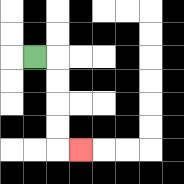{'start': '[1, 2]', 'end': '[3, 6]', 'path_directions': 'R,D,D,D,D,R', 'path_coordinates': '[[1, 2], [2, 2], [2, 3], [2, 4], [2, 5], [2, 6], [3, 6]]'}